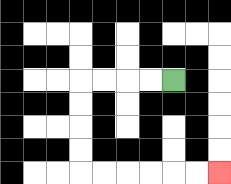{'start': '[7, 3]', 'end': '[9, 7]', 'path_directions': 'L,L,L,L,D,D,D,D,R,R,R,R,R,R', 'path_coordinates': '[[7, 3], [6, 3], [5, 3], [4, 3], [3, 3], [3, 4], [3, 5], [3, 6], [3, 7], [4, 7], [5, 7], [6, 7], [7, 7], [8, 7], [9, 7]]'}